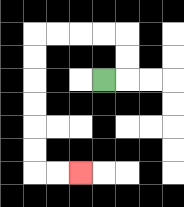{'start': '[4, 3]', 'end': '[3, 7]', 'path_directions': 'R,U,U,L,L,L,L,D,D,D,D,D,D,R,R', 'path_coordinates': '[[4, 3], [5, 3], [5, 2], [5, 1], [4, 1], [3, 1], [2, 1], [1, 1], [1, 2], [1, 3], [1, 4], [1, 5], [1, 6], [1, 7], [2, 7], [3, 7]]'}